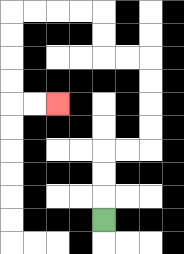{'start': '[4, 9]', 'end': '[2, 4]', 'path_directions': 'U,U,U,R,R,U,U,U,U,L,L,U,U,L,L,L,L,D,D,D,D,R,R', 'path_coordinates': '[[4, 9], [4, 8], [4, 7], [4, 6], [5, 6], [6, 6], [6, 5], [6, 4], [6, 3], [6, 2], [5, 2], [4, 2], [4, 1], [4, 0], [3, 0], [2, 0], [1, 0], [0, 0], [0, 1], [0, 2], [0, 3], [0, 4], [1, 4], [2, 4]]'}